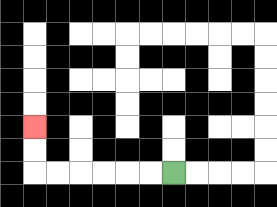{'start': '[7, 7]', 'end': '[1, 5]', 'path_directions': 'L,L,L,L,L,L,U,U', 'path_coordinates': '[[7, 7], [6, 7], [5, 7], [4, 7], [3, 7], [2, 7], [1, 7], [1, 6], [1, 5]]'}